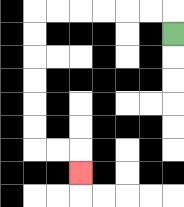{'start': '[7, 1]', 'end': '[3, 7]', 'path_directions': 'U,L,L,L,L,L,L,D,D,D,D,D,D,R,R,D', 'path_coordinates': '[[7, 1], [7, 0], [6, 0], [5, 0], [4, 0], [3, 0], [2, 0], [1, 0], [1, 1], [1, 2], [1, 3], [1, 4], [1, 5], [1, 6], [2, 6], [3, 6], [3, 7]]'}